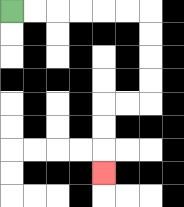{'start': '[0, 0]', 'end': '[4, 7]', 'path_directions': 'R,R,R,R,R,R,D,D,D,D,L,L,D,D,D', 'path_coordinates': '[[0, 0], [1, 0], [2, 0], [3, 0], [4, 0], [5, 0], [6, 0], [6, 1], [6, 2], [6, 3], [6, 4], [5, 4], [4, 4], [4, 5], [4, 6], [4, 7]]'}